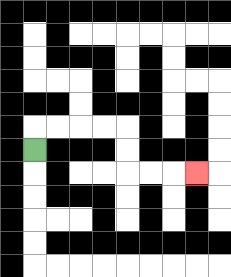{'start': '[1, 6]', 'end': '[8, 7]', 'path_directions': 'U,R,R,R,R,D,D,R,R,R', 'path_coordinates': '[[1, 6], [1, 5], [2, 5], [3, 5], [4, 5], [5, 5], [5, 6], [5, 7], [6, 7], [7, 7], [8, 7]]'}